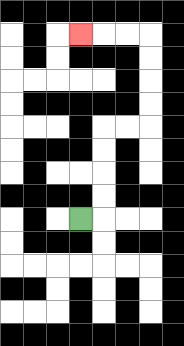{'start': '[3, 9]', 'end': '[3, 1]', 'path_directions': 'R,U,U,U,U,R,R,U,U,U,U,L,L,L', 'path_coordinates': '[[3, 9], [4, 9], [4, 8], [4, 7], [4, 6], [4, 5], [5, 5], [6, 5], [6, 4], [6, 3], [6, 2], [6, 1], [5, 1], [4, 1], [3, 1]]'}